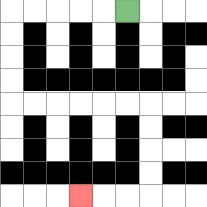{'start': '[5, 0]', 'end': '[3, 8]', 'path_directions': 'L,L,L,L,L,D,D,D,D,R,R,R,R,R,R,D,D,D,D,L,L,L', 'path_coordinates': '[[5, 0], [4, 0], [3, 0], [2, 0], [1, 0], [0, 0], [0, 1], [0, 2], [0, 3], [0, 4], [1, 4], [2, 4], [3, 4], [4, 4], [5, 4], [6, 4], [6, 5], [6, 6], [6, 7], [6, 8], [5, 8], [4, 8], [3, 8]]'}